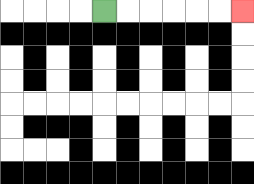{'start': '[4, 0]', 'end': '[10, 0]', 'path_directions': 'R,R,R,R,R,R', 'path_coordinates': '[[4, 0], [5, 0], [6, 0], [7, 0], [8, 0], [9, 0], [10, 0]]'}